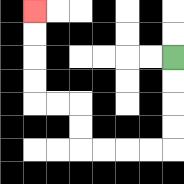{'start': '[7, 2]', 'end': '[1, 0]', 'path_directions': 'D,D,D,D,L,L,L,L,U,U,L,L,U,U,U,U', 'path_coordinates': '[[7, 2], [7, 3], [7, 4], [7, 5], [7, 6], [6, 6], [5, 6], [4, 6], [3, 6], [3, 5], [3, 4], [2, 4], [1, 4], [1, 3], [1, 2], [1, 1], [1, 0]]'}